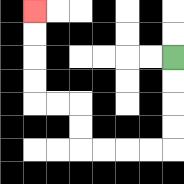{'start': '[7, 2]', 'end': '[1, 0]', 'path_directions': 'D,D,D,D,L,L,L,L,U,U,L,L,U,U,U,U', 'path_coordinates': '[[7, 2], [7, 3], [7, 4], [7, 5], [7, 6], [6, 6], [5, 6], [4, 6], [3, 6], [3, 5], [3, 4], [2, 4], [1, 4], [1, 3], [1, 2], [1, 1], [1, 0]]'}